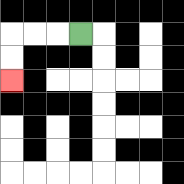{'start': '[3, 1]', 'end': '[0, 3]', 'path_directions': 'L,L,L,D,D', 'path_coordinates': '[[3, 1], [2, 1], [1, 1], [0, 1], [0, 2], [0, 3]]'}